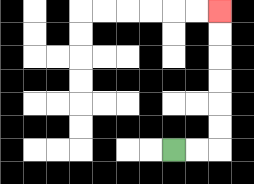{'start': '[7, 6]', 'end': '[9, 0]', 'path_directions': 'R,R,U,U,U,U,U,U', 'path_coordinates': '[[7, 6], [8, 6], [9, 6], [9, 5], [9, 4], [9, 3], [9, 2], [9, 1], [9, 0]]'}